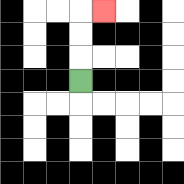{'start': '[3, 3]', 'end': '[4, 0]', 'path_directions': 'U,U,U,R', 'path_coordinates': '[[3, 3], [3, 2], [3, 1], [3, 0], [4, 0]]'}